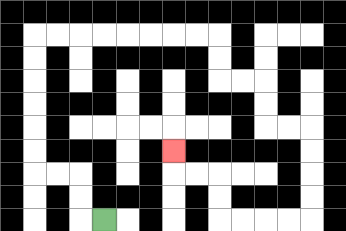{'start': '[4, 9]', 'end': '[7, 6]', 'path_directions': 'L,U,U,L,L,U,U,U,U,U,U,R,R,R,R,R,R,R,R,D,D,R,R,D,D,R,R,D,D,D,D,L,L,L,L,U,U,L,L,U', 'path_coordinates': '[[4, 9], [3, 9], [3, 8], [3, 7], [2, 7], [1, 7], [1, 6], [1, 5], [1, 4], [1, 3], [1, 2], [1, 1], [2, 1], [3, 1], [4, 1], [5, 1], [6, 1], [7, 1], [8, 1], [9, 1], [9, 2], [9, 3], [10, 3], [11, 3], [11, 4], [11, 5], [12, 5], [13, 5], [13, 6], [13, 7], [13, 8], [13, 9], [12, 9], [11, 9], [10, 9], [9, 9], [9, 8], [9, 7], [8, 7], [7, 7], [7, 6]]'}